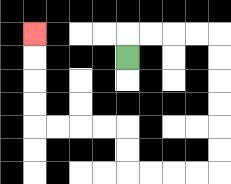{'start': '[5, 2]', 'end': '[1, 1]', 'path_directions': 'U,R,R,R,R,D,D,D,D,D,D,L,L,L,L,U,U,L,L,L,L,U,U,U,U', 'path_coordinates': '[[5, 2], [5, 1], [6, 1], [7, 1], [8, 1], [9, 1], [9, 2], [9, 3], [9, 4], [9, 5], [9, 6], [9, 7], [8, 7], [7, 7], [6, 7], [5, 7], [5, 6], [5, 5], [4, 5], [3, 5], [2, 5], [1, 5], [1, 4], [1, 3], [1, 2], [1, 1]]'}